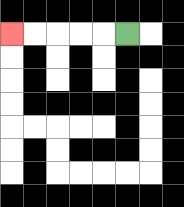{'start': '[5, 1]', 'end': '[0, 1]', 'path_directions': 'L,L,L,L,L', 'path_coordinates': '[[5, 1], [4, 1], [3, 1], [2, 1], [1, 1], [0, 1]]'}